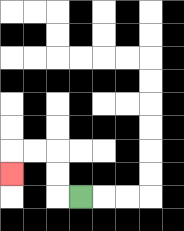{'start': '[3, 8]', 'end': '[0, 7]', 'path_directions': 'L,U,U,L,L,D', 'path_coordinates': '[[3, 8], [2, 8], [2, 7], [2, 6], [1, 6], [0, 6], [0, 7]]'}